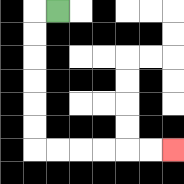{'start': '[2, 0]', 'end': '[7, 6]', 'path_directions': 'L,D,D,D,D,D,D,R,R,R,R,R,R', 'path_coordinates': '[[2, 0], [1, 0], [1, 1], [1, 2], [1, 3], [1, 4], [1, 5], [1, 6], [2, 6], [3, 6], [4, 6], [5, 6], [6, 6], [7, 6]]'}